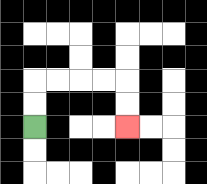{'start': '[1, 5]', 'end': '[5, 5]', 'path_directions': 'U,U,R,R,R,R,D,D', 'path_coordinates': '[[1, 5], [1, 4], [1, 3], [2, 3], [3, 3], [4, 3], [5, 3], [5, 4], [5, 5]]'}